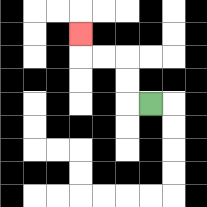{'start': '[6, 4]', 'end': '[3, 1]', 'path_directions': 'L,U,U,L,L,U', 'path_coordinates': '[[6, 4], [5, 4], [5, 3], [5, 2], [4, 2], [3, 2], [3, 1]]'}